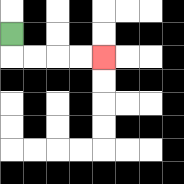{'start': '[0, 1]', 'end': '[4, 2]', 'path_directions': 'D,R,R,R,R', 'path_coordinates': '[[0, 1], [0, 2], [1, 2], [2, 2], [3, 2], [4, 2]]'}